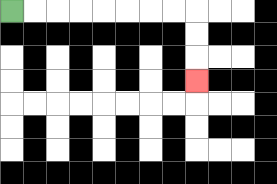{'start': '[0, 0]', 'end': '[8, 3]', 'path_directions': 'R,R,R,R,R,R,R,R,D,D,D', 'path_coordinates': '[[0, 0], [1, 0], [2, 0], [3, 0], [4, 0], [5, 0], [6, 0], [7, 0], [8, 0], [8, 1], [8, 2], [8, 3]]'}